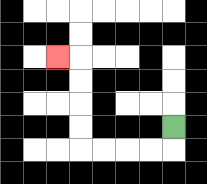{'start': '[7, 5]', 'end': '[2, 2]', 'path_directions': 'D,L,L,L,L,U,U,U,U,L', 'path_coordinates': '[[7, 5], [7, 6], [6, 6], [5, 6], [4, 6], [3, 6], [3, 5], [3, 4], [3, 3], [3, 2], [2, 2]]'}